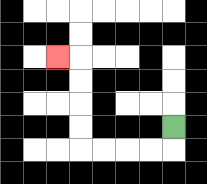{'start': '[7, 5]', 'end': '[2, 2]', 'path_directions': 'D,L,L,L,L,U,U,U,U,L', 'path_coordinates': '[[7, 5], [7, 6], [6, 6], [5, 6], [4, 6], [3, 6], [3, 5], [3, 4], [3, 3], [3, 2], [2, 2]]'}